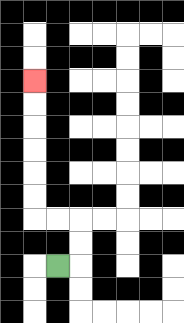{'start': '[2, 11]', 'end': '[1, 3]', 'path_directions': 'R,U,U,L,L,U,U,U,U,U,U', 'path_coordinates': '[[2, 11], [3, 11], [3, 10], [3, 9], [2, 9], [1, 9], [1, 8], [1, 7], [1, 6], [1, 5], [1, 4], [1, 3]]'}